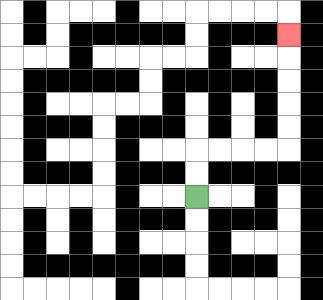{'start': '[8, 8]', 'end': '[12, 1]', 'path_directions': 'U,U,R,R,R,R,U,U,U,U,U', 'path_coordinates': '[[8, 8], [8, 7], [8, 6], [9, 6], [10, 6], [11, 6], [12, 6], [12, 5], [12, 4], [12, 3], [12, 2], [12, 1]]'}